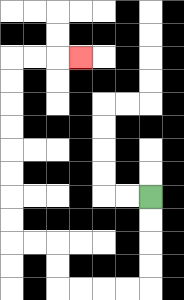{'start': '[6, 8]', 'end': '[3, 2]', 'path_directions': 'D,D,D,D,L,L,L,L,U,U,L,L,U,U,U,U,U,U,U,U,R,R,R', 'path_coordinates': '[[6, 8], [6, 9], [6, 10], [6, 11], [6, 12], [5, 12], [4, 12], [3, 12], [2, 12], [2, 11], [2, 10], [1, 10], [0, 10], [0, 9], [0, 8], [0, 7], [0, 6], [0, 5], [0, 4], [0, 3], [0, 2], [1, 2], [2, 2], [3, 2]]'}